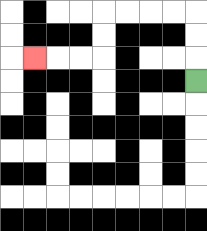{'start': '[8, 3]', 'end': '[1, 2]', 'path_directions': 'U,U,U,L,L,L,L,D,D,L,L,L', 'path_coordinates': '[[8, 3], [8, 2], [8, 1], [8, 0], [7, 0], [6, 0], [5, 0], [4, 0], [4, 1], [4, 2], [3, 2], [2, 2], [1, 2]]'}